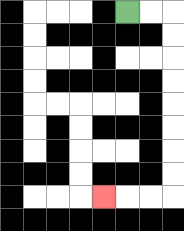{'start': '[5, 0]', 'end': '[4, 8]', 'path_directions': 'R,R,D,D,D,D,D,D,D,D,L,L,L', 'path_coordinates': '[[5, 0], [6, 0], [7, 0], [7, 1], [7, 2], [7, 3], [7, 4], [7, 5], [7, 6], [7, 7], [7, 8], [6, 8], [5, 8], [4, 8]]'}